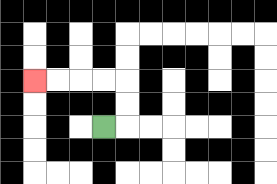{'start': '[4, 5]', 'end': '[1, 3]', 'path_directions': 'R,U,U,L,L,L,L', 'path_coordinates': '[[4, 5], [5, 5], [5, 4], [5, 3], [4, 3], [3, 3], [2, 3], [1, 3]]'}